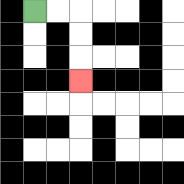{'start': '[1, 0]', 'end': '[3, 3]', 'path_directions': 'R,R,D,D,D', 'path_coordinates': '[[1, 0], [2, 0], [3, 0], [3, 1], [3, 2], [3, 3]]'}